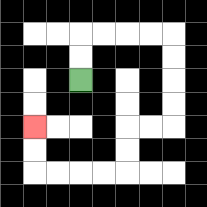{'start': '[3, 3]', 'end': '[1, 5]', 'path_directions': 'U,U,R,R,R,R,D,D,D,D,L,L,D,D,L,L,L,L,U,U', 'path_coordinates': '[[3, 3], [3, 2], [3, 1], [4, 1], [5, 1], [6, 1], [7, 1], [7, 2], [7, 3], [7, 4], [7, 5], [6, 5], [5, 5], [5, 6], [5, 7], [4, 7], [3, 7], [2, 7], [1, 7], [1, 6], [1, 5]]'}